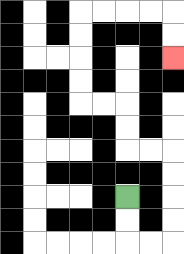{'start': '[5, 8]', 'end': '[7, 2]', 'path_directions': 'D,D,R,R,U,U,U,U,L,L,U,U,L,L,U,U,U,U,R,R,R,R,D,D', 'path_coordinates': '[[5, 8], [5, 9], [5, 10], [6, 10], [7, 10], [7, 9], [7, 8], [7, 7], [7, 6], [6, 6], [5, 6], [5, 5], [5, 4], [4, 4], [3, 4], [3, 3], [3, 2], [3, 1], [3, 0], [4, 0], [5, 0], [6, 0], [7, 0], [7, 1], [7, 2]]'}